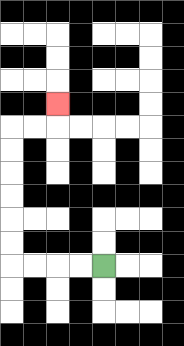{'start': '[4, 11]', 'end': '[2, 4]', 'path_directions': 'L,L,L,L,U,U,U,U,U,U,R,R,U', 'path_coordinates': '[[4, 11], [3, 11], [2, 11], [1, 11], [0, 11], [0, 10], [0, 9], [0, 8], [0, 7], [0, 6], [0, 5], [1, 5], [2, 5], [2, 4]]'}